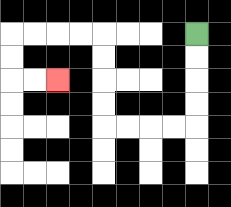{'start': '[8, 1]', 'end': '[2, 3]', 'path_directions': 'D,D,D,D,L,L,L,L,U,U,U,U,L,L,L,L,D,D,R,R', 'path_coordinates': '[[8, 1], [8, 2], [8, 3], [8, 4], [8, 5], [7, 5], [6, 5], [5, 5], [4, 5], [4, 4], [4, 3], [4, 2], [4, 1], [3, 1], [2, 1], [1, 1], [0, 1], [0, 2], [0, 3], [1, 3], [2, 3]]'}